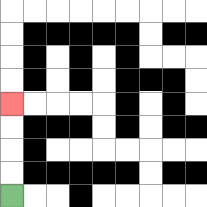{'start': '[0, 8]', 'end': '[0, 4]', 'path_directions': 'U,U,U,U', 'path_coordinates': '[[0, 8], [0, 7], [0, 6], [0, 5], [0, 4]]'}